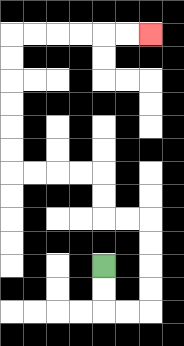{'start': '[4, 11]', 'end': '[6, 1]', 'path_directions': 'D,D,R,R,U,U,U,U,L,L,U,U,L,L,L,L,U,U,U,U,U,U,R,R,R,R,R,R', 'path_coordinates': '[[4, 11], [4, 12], [4, 13], [5, 13], [6, 13], [6, 12], [6, 11], [6, 10], [6, 9], [5, 9], [4, 9], [4, 8], [4, 7], [3, 7], [2, 7], [1, 7], [0, 7], [0, 6], [0, 5], [0, 4], [0, 3], [0, 2], [0, 1], [1, 1], [2, 1], [3, 1], [4, 1], [5, 1], [6, 1]]'}